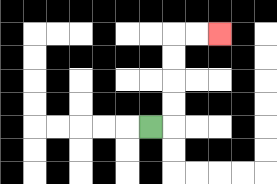{'start': '[6, 5]', 'end': '[9, 1]', 'path_directions': 'R,U,U,U,U,R,R', 'path_coordinates': '[[6, 5], [7, 5], [7, 4], [7, 3], [7, 2], [7, 1], [8, 1], [9, 1]]'}